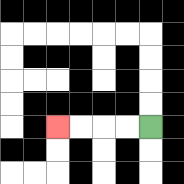{'start': '[6, 5]', 'end': '[2, 5]', 'path_directions': 'L,L,L,L', 'path_coordinates': '[[6, 5], [5, 5], [4, 5], [3, 5], [2, 5]]'}